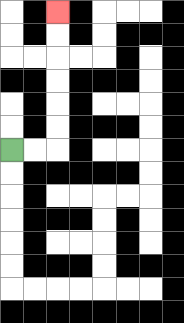{'start': '[0, 6]', 'end': '[2, 0]', 'path_directions': 'R,R,U,U,U,U,U,U', 'path_coordinates': '[[0, 6], [1, 6], [2, 6], [2, 5], [2, 4], [2, 3], [2, 2], [2, 1], [2, 0]]'}